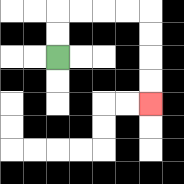{'start': '[2, 2]', 'end': '[6, 4]', 'path_directions': 'U,U,R,R,R,R,D,D,D,D', 'path_coordinates': '[[2, 2], [2, 1], [2, 0], [3, 0], [4, 0], [5, 0], [6, 0], [6, 1], [6, 2], [6, 3], [6, 4]]'}